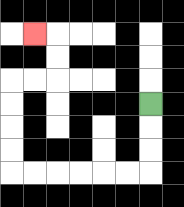{'start': '[6, 4]', 'end': '[1, 1]', 'path_directions': 'D,D,D,L,L,L,L,L,L,U,U,U,U,R,R,U,U,L', 'path_coordinates': '[[6, 4], [6, 5], [6, 6], [6, 7], [5, 7], [4, 7], [3, 7], [2, 7], [1, 7], [0, 7], [0, 6], [0, 5], [0, 4], [0, 3], [1, 3], [2, 3], [2, 2], [2, 1], [1, 1]]'}